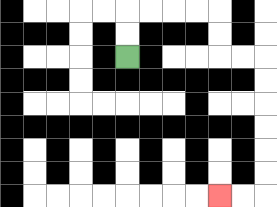{'start': '[5, 2]', 'end': '[9, 8]', 'path_directions': 'U,U,R,R,R,R,D,D,R,R,D,D,D,D,D,D,L,L', 'path_coordinates': '[[5, 2], [5, 1], [5, 0], [6, 0], [7, 0], [8, 0], [9, 0], [9, 1], [9, 2], [10, 2], [11, 2], [11, 3], [11, 4], [11, 5], [11, 6], [11, 7], [11, 8], [10, 8], [9, 8]]'}